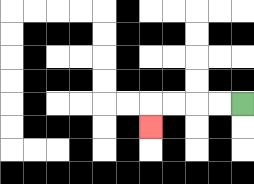{'start': '[10, 4]', 'end': '[6, 5]', 'path_directions': 'L,L,L,L,D', 'path_coordinates': '[[10, 4], [9, 4], [8, 4], [7, 4], [6, 4], [6, 5]]'}